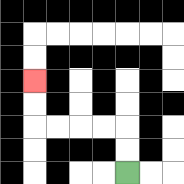{'start': '[5, 7]', 'end': '[1, 3]', 'path_directions': 'U,U,L,L,L,L,U,U', 'path_coordinates': '[[5, 7], [5, 6], [5, 5], [4, 5], [3, 5], [2, 5], [1, 5], [1, 4], [1, 3]]'}